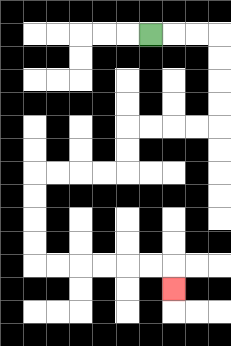{'start': '[6, 1]', 'end': '[7, 12]', 'path_directions': 'R,R,R,D,D,D,D,L,L,L,L,D,D,L,L,L,L,D,D,D,D,R,R,R,R,R,R,D', 'path_coordinates': '[[6, 1], [7, 1], [8, 1], [9, 1], [9, 2], [9, 3], [9, 4], [9, 5], [8, 5], [7, 5], [6, 5], [5, 5], [5, 6], [5, 7], [4, 7], [3, 7], [2, 7], [1, 7], [1, 8], [1, 9], [1, 10], [1, 11], [2, 11], [3, 11], [4, 11], [5, 11], [6, 11], [7, 11], [7, 12]]'}